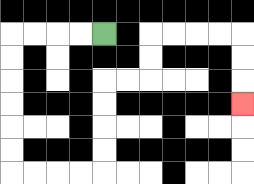{'start': '[4, 1]', 'end': '[10, 4]', 'path_directions': 'L,L,L,L,D,D,D,D,D,D,R,R,R,R,U,U,U,U,R,R,U,U,R,R,R,R,D,D,D', 'path_coordinates': '[[4, 1], [3, 1], [2, 1], [1, 1], [0, 1], [0, 2], [0, 3], [0, 4], [0, 5], [0, 6], [0, 7], [1, 7], [2, 7], [3, 7], [4, 7], [4, 6], [4, 5], [4, 4], [4, 3], [5, 3], [6, 3], [6, 2], [6, 1], [7, 1], [8, 1], [9, 1], [10, 1], [10, 2], [10, 3], [10, 4]]'}